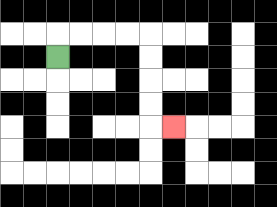{'start': '[2, 2]', 'end': '[7, 5]', 'path_directions': 'U,R,R,R,R,D,D,D,D,R', 'path_coordinates': '[[2, 2], [2, 1], [3, 1], [4, 1], [5, 1], [6, 1], [6, 2], [6, 3], [6, 4], [6, 5], [7, 5]]'}